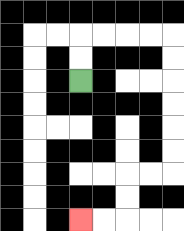{'start': '[3, 3]', 'end': '[3, 9]', 'path_directions': 'U,U,R,R,R,R,D,D,D,D,D,D,L,L,D,D,L,L', 'path_coordinates': '[[3, 3], [3, 2], [3, 1], [4, 1], [5, 1], [6, 1], [7, 1], [7, 2], [7, 3], [7, 4], [7, 5], [7, 6], [7, 7], [6, 7], [5, 7], [5, 8], [5, 9], [4, 9], [3, 9]]'}